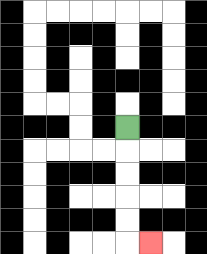{'start': '[5, 5]', 'end': '[6, 10]', 'path_directions': 'D,D,D,D,D,R', 'path_coordinates': '[[5, 5], [5, 6], [5, 7], [5, 8], [5, 9], [5, 10], [6, 10]]'}